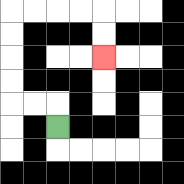{'start': '[2, 5]', 'end': '[4, 2]', 'path_directions': 'U,L,L,U,U,U,U,R,R,R,R,D,D', 'path_coordinates': '[[2, 5], [2, 4], [1, 4], [0, 4], [0, 3], [0, 2], [0, 1], [0, 0], [1, 0], [2, 0], [3, 0], [4, 0], [4, 1], [4, 2]]'}